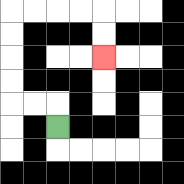{'start': '[2, 5]', 'end': '[4, 2]', 'path_directions': 'U,L,L,U,U,U,U,R,R,R,R,D,D', 'path_coordinates': '[[2, 5], [2, 4], [1, 4], [0, 4], [0, 3], [0, 2], [0, 1], [0, 0], [1, 0], [2, 0], [3, 0], [4, 0], [4, 1], [4, 2]]'}